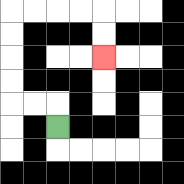{'start': '[2, 5]', 'end': '[4, 2]', 'path_directions': 'U,L,L,U,U,U,U,R,R,R,R,D,D', 'path_coordinates': '[[2, 5], [2, 4], [1, 4], [0, 4], [0, 3], [0, 2], [0, 1], [0, 0], [1, 0], [2, 0], [3, 0], [4, 0], [4, 1], [4, 2]]'}